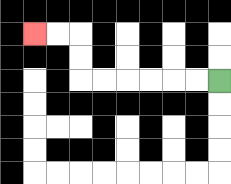{'start': '[9, 3]', 'end': '[1, 1]', 'path_directions': 'L,L,L,L,L,L,U,U,L,L', 'path_coordinates': '[[9, 3], [8, 3], [7, 3], [6, 3], [5, 3], [4, 3], [3, 3], [3, 2], [3, 1], [2, 1], [1, 1]]'}